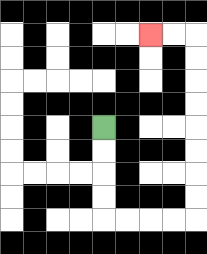{'start': '[4, 5]', 'end': '[6, 1]', 'path_directions': 'D,D,D,D,R,R,R,R,U,U,U,U,U,U,U,U,L,L', 'path_coordinates': '[[4, 5], [4, 6], [4, 7], [4, 8], [4, 9], [5, 9], [6, 9], [7, 9], [8, 9], [8, 8], [8, 7], [8, 6], [8, 5], [8, 4], [8, 3], [8, 2], [8, 1], [7, 1], [6, 1]]'}